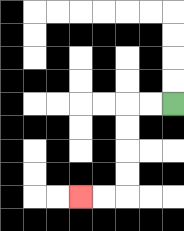{'start': '[7, 4]', 'end': '[3, 8]', 'path_directions': 'L,L,D,D,D,D,L,L', 'path_coordinates': '[[7, 4], [6, 4], [5, 4], [5, 5], [5, 6], [5, 7], [5, 8], [4, 8], [3, 8]]'}